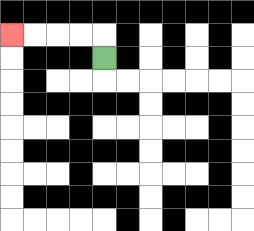{'start': '[4, 2]', 'end': '[0, 1]', 'path_directions': 'U,L,L,L,L', 'path_coordinates': '[[4, 2], [4, 1], [3, 1], [2, 1], [1, 1], [0, 1]]'}